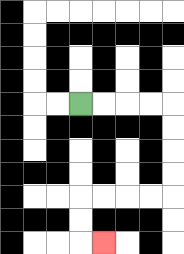{'start': '[3, 4]', 'end': '[4, 10]', 'path_directions': 'R,R,R,R,D,D,D,D,L,L,L,L,D,D,R', 'path_coordinates': '[[3, 4], [4, 4], [5, 4], [6, 4], [7, 4], [7, 5], [7, 6], [7, 7], [7, 8], [6, 8], [5, 8], [4, 8], [3, 8], [3, 9], [3, 10], [4, 10]]'}